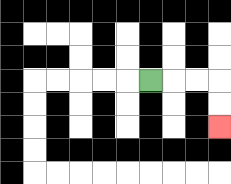{'start': '[6, 3]', 'end': '[9, 5]', 'path_directions': 'R,R,R,D,D', 'path_coordinates': '[[6, 3], [7, 3], [8, 3], [9, 3], [9, 4], [9, 5]]'}